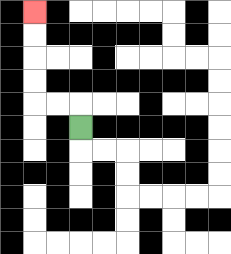{'start': '[3, 5]', 'end': '[1, 0]', 'path_directions': 'U,L,L,U,U,U,U', 'path_coordinates': '[[3, 5], [3, 4], [2, 4], [1, 4], [1, 3], [1, 2], [1, 1], [1, 0]]'}